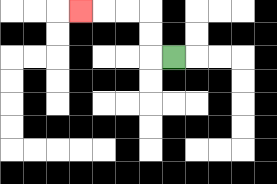{'start': '[7, 2]', 'end': '[3, 0]', 'path_directions': 'L,U,U,L,L,L', 'path_coordinates': '[[7, 2], [6, 2], [6, 1], [6, 0], [5, 0], [4, 0], [3, 0]]'}